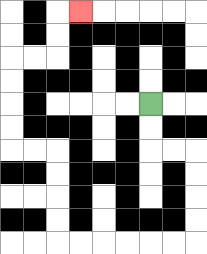{'start': '[6, 4]', 'end': '[3, 0]', 'path_directions': 'D,D,R,R,D,D,D,D,L,L,L,L,L,L,U,U,U,U,L,L,U,U,U,U,R,R,U,U,R', 'path_coordinates': '[[6, 4], [6, 5], [6, 6], [7, 6], [8, 6], [8, 7], [8, 8], [8, 9], [8, 10], [7, 10], [6, 10], [5, 10], [4, 10], [3, 10], [2, 10], [2, 9], [2, 8], [2, 7], [2, 6], [1, 6], [0, 6], [0, 5], [0, 4], [0, 3], [0, 2], [1, 2], [2, 2], [2, 1], [2, 0], [3, 0]]'}